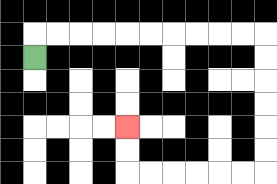{'start': '[1, 2]', 'end': '[5, 5]', 'path_directions': 'U,R,R,R,R,R,R,R,R,R,R,D,D,D,D,D,D,L,L,L,L,L,L,U,U', 'path_coordinates': '[[1, 2], [1, 1], [2, 1], [3, 1], [4, 1], [5, 1], [6, 1], [7, 1], [8, 1], [9, 1], [10, 1], [11, 1], [11, 2], [11, 3], [11, 4], [11, 5], [11, 6], [11, 7], [10, 7], [9, 7], [8, 7], [7, 7], [6, 7], [5, 7], [5, 6], [5, 5]]'}